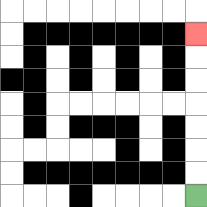{'start': '[8, 8]', 'end': '[8, 1]', 'path_directions': 'U,U,U,U,U,U,U', 'path_coordinates': '[[8, 8], [8, 7], [8, 6], [8, 5], [8, 4], [8, 3], [8, 2], [8, 1]]'}